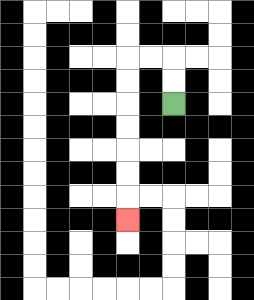{'start': '[7, 4]', 'end': '[5, 9]', 'path_directions': 'U,U,L,L,D,D,D,D,D,D,D', 'path_coordinates': '[[7, 4], [7, 3], [7, 2], [6, 2], [5, 2], [5, 3], [5, 4], [5, 5], [5, 6], [5, 7], [5, 8], [5, 9]]'}